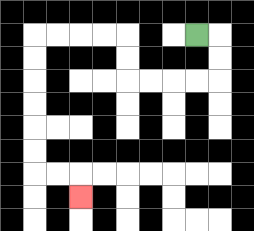{'start': '[8, 1]', 'end': '[3, 8]', 'path_directions': 'R,D,D,L,L,L,L,U,U,L,L,L,L,D,D,D,D,D,D,R,R,D', 'path_coordinates': '[[8, 1], [9, 1], [9, 2], [9, 3], [8, 3], [7, 3], [6, 3], [5, 3], [5, 2], [5, 1], [4, 1], [3, 1], [2, 1], [1, 1], [1, 2], [1, 3], [1, 4], [1, 5], [1, 6], [1, 7], [2, 7], [3, 7], [3, 8]]'}